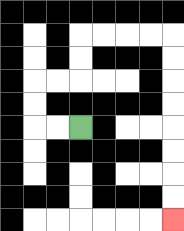{'start': '[3, 5]', 'end': '[7, 9]', 'path_directions': 'L,L,U,U,R,R,U,U,R,R,R,R,D,D,D,D,D,D,D,D', 'path_coordinates': '[[3, 5], [2, 5], [1, 5], [1, 4], [1, 3], [2, 3], [3, 3], [3, 2], [3, 1], [4, 1], [5, 1], [6, 1], [7, 1], [7, 2], [7, 3], [7, 4], [7, 5], [7, 6], [7, 7], [7, 8], [7, 9]]'}